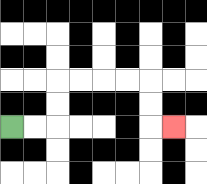{'start': '[0, 5]', 'end': '[7, 5]', 'path_directions': 'R,R,U,U,R,R,R,R,D,D,R', 'path_coordinates': '[[0, 5], [1, 5], [2, 5], [2, 4], [2, 3], [3, 3], [4, 3], [5, 3], [6, 3], [6, 4], [6, 5], [7, 5]]'}